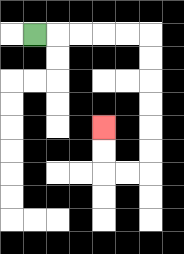{'start': '[1, 1]', 'end': '[4, 5]', 'path_directions': 'R,R,R,R,R,D,D,D,D,D,D,L,L,U,U', 'path_coordinates': '[[1, 1], [2, 1], [3, 1], [4, 1], [5, 1], [6, 1], [6, 2], [6, 3], [6, 4], [6, 5], [6, 6], [6, 7], [5, 7], [4, 7], [4, 6], [4, 5]]'}